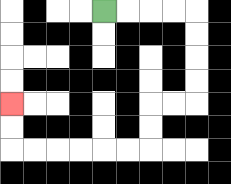{'start': '[4, 0]', 'end': '[0, 4]', 'path_directions': 'R,R,R,R,D,D,D,D,L,L,D,D,L,L,L,L,L,L,U,U', 'path_coordinates': '[[4, 0], [5, 0], [6, 0], [7, 0], [8, 0], [8, 1], [8, 2], [8, 3], [8, 4], [7, 4], [6, 4], [6, 5], [6, 6], [5, 6], [4, 6], [3, 6], [2, 6], [1, 6], [0, 6], [0, 5], [0, 4]]'}